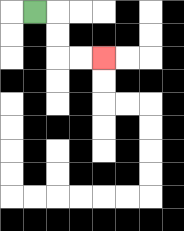{'start': '[1, 0]', 'end': '[4, 2]', 'path_directions': 'R,D,D,R,R', 'path_coordinates': '[[1, 0], [2, 0], [2, 1], [2, 2], [3, 2], [4, 2]]'}